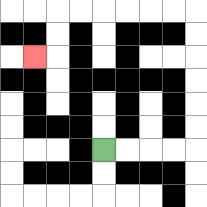{'start': '[4, 6]', 'end': '[1, 2]', 'path_directions': 'R,R,R,R,U,U,U,U,U,U,L,L,L,L,L,L,D,D,L', 'path_coordinates': '[[4, 6], [5, 6], [6, 6], [7, 6], [8, 6], [8, 5], [8, 4], [8, 3], [8, 2], [8, 1], [8, 0], [7, 0], [6, 0], [5, 0], [4, 0], [3, 0], [2, 0], [2, 1], [2, 2], [1, 2]]'}